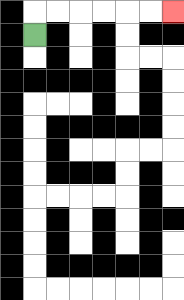{'start': '[1, 1]', 'end': '[7, 0]', 'path_directions': 'U,R,R,R,R,R,R', 'path_coordinates': '[[1, 1], [1, 0], [2, 0], [3, 0], [4, 0], [5, 0], [6, 0], [7, 0]]'}